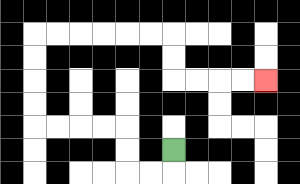{'start': '[7, 6]', 'end': '[11, 3]', 'path_directions': 'D,L,L,U,U,L,L,L,L,U,U,U,U,R,R,R,R,R,R,D,D,R,R,R,R', 'path_coordinates': '[[7, 6], [7, 7], [6, 7], [5, 7], [5, 6], [5, 5], [4, 5], [3, 5], [2, 5], [1, 5], [1, 4], [1, 3], [1, 2], [1, 1], [2, 1], [3, 1], [4, 1], [5, 1], [6, 1], [7, 1], [7, 2], [7, 3], [8, 3], [9, 3], [10, 3], [11, 3]]'}